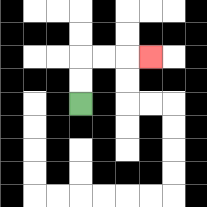{'start': '[3, 4]', 'end': '[6, 2]', 'path_directions': 'U,U,R,R,R', 'path_coordinates': '[[3, 4], [3, 3], [3, 2], [4, 2], [5, 2], [6, 2]]'}